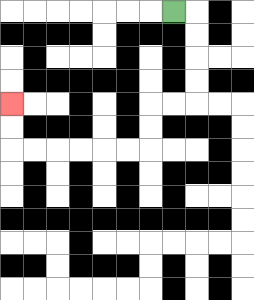{'start': '[7, 0]', 'end': '[0, 4]', 'path_directions': 'R,D,D,D,D,L,L,D,D,L,L,L,L,L,L,U,U', 'path_coordinates': '[[7, 0], [8, 0], [8, 1], [8, 2], [8, 3], [8, 4], [7, 4], [6, 4], [6, 5], [6, 6], [5, 6], [4, 6], [3, 6], [2, 6], [1, 6], [0, 6], [0, 5], [0, 4]]'}